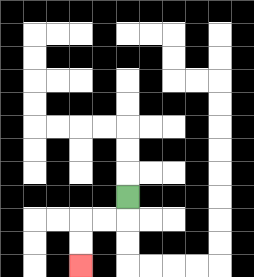{'start': '[5, 8]', 'end': '[3, 11]', 'path_directions': 'D,L,L,D,D', 'path_coordinates': '[[5, 8], [5, 9], [4, 9], [3, 9], [3, 10], [3, 11]]'}